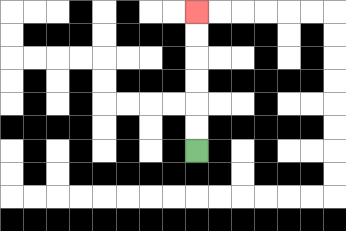{'start': '[8, 6]', 'end': '[8, 0]', 'path_directions': 'U,U,U,U,U,U', 'path_coordinates': '[[8, 6], [8, 5], [8, 4], [8, 3], [8, 2], [8, 1], [8, 0]]'}